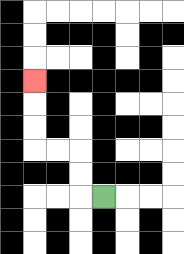{'start': '[4, 8]', 'end': '[1, 3]', 'path_directions': 'L,U,U,L,L,U,U,U', 'path_coordinates': '[[4, 8], [3, 8], [3, 7], [3, 6], [2, 6], [1, 6], [1, 5], [1, 4], [1, 3]]'}